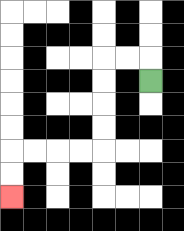{'start': '[6, 3]', 'end': '[0, 8]', 'path_directions': 'U,L,L,D,D,D,D,L,L,L,L,D,D', 'path_coordinates': '[[6, 3], [6, 2], [5, 2], [4, 2], [4, 3], [4, 4], [4, 5], [4, 6], [3, 6], [2, 6], [1, 6], [0, 6], [0, 7], [0, 8]]'}